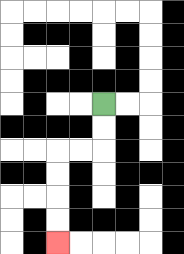{'start': '[4, 4]', 'end': '[2, 10]', 'path_directions': 'D,D,L,L,D,D,D,D', 'path_coordinates': '[[4, 4], [4, 5], [4, 6], [3, 6], [2, 6], [2, 7], [2, 8], [2, 9], [2, 10]]'}